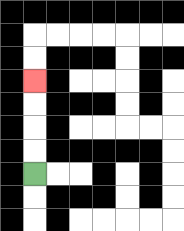{'start': '[1, 7]', 'end': '[1, 3]', 'path_directions': 'U,U,U,U', 'path_coordinates': '[[1, 7], [1, 6], [1, 5], [1, 4], [1, 3]]'}